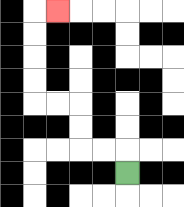{'start': '[5, 7]', 'end': '[2, 0]', 'path_directions': 'U,L,L,U,U,L,L,U,U,U,U,R', 'path_coordinates': '[[5, 7], [5, 6], [4, 6], [3, 6], [3, 5], [3, 4], [2, 4], [1, 4], [1, 3], [1, 2], [1, 1], [1, 0], [2, 0]]'}